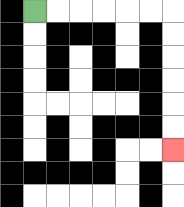{'start': '[1, 0]', 'end': '[7, 6]', 'path_directions': 'R,R,R,R,R,R,D,D,D,D,D,D', 'path_coordinates': '[[1, 0], [2, 0], [3, 0], [4, 0], [5, 0], [6, 0], [7, 0], [7, 1], [7, 2], [7, 3], [7, 4], [7, 5], [7, 6]]'}